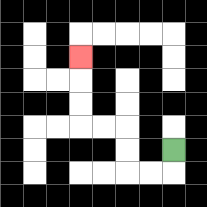{'start': '[7, 6]', 'end': '[3, 2]', 'path_directions': 'D,L,L,U,U,L,L,U,U,U', 'path_coordinates': '[[7, 6], [7, 7], [6, 7], [5, 7], [5, 6], [5, 5], [4, 5], [3, 5], [3, 4], [3, 3], [3, 2]]'}